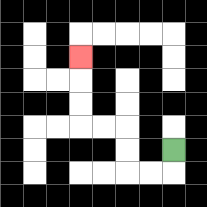{'start': '[7, 6]', 'end': '[3, 2]', 'path_directions': 'D,L,L,U,U,L,L,U,U,U', 'path_coordinates': '[[7, 6], [7, 7], [6, 7], [5, 7], [5, 6], [5, 5], [4, 5], [3, 5], [3, 4], [3, 3], [3, 2]]'}